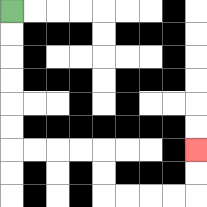{'start': '[0, 0]', 'end': '[8, 6]', 'path_directions': 'D,D,D,D,D,D,R,R,R,R,D,D,R,R,R,R,U,U', 'path_coordinates': '[[0, 0], [0, 1], [0, 2], [0, 3], [0, 4], [0, 5], [0, 6], [1, 6], [2, 6], [3, 6], [4, 6], [4, 7], [4, 8], [5, 8], [6, 8], [7, 8], [8, 8], [8, 7], [8, 6]]'}